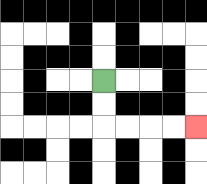{'start': '[4, 3]', 'end': '[8, 5]', 'path_directions': 'D,D,R,R,R,R', 'path_coordinates': '[[4, 3], [4, 4], [4, 5], [5, 5], [6, 5], [7, 5], [8, 5]]'}